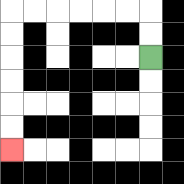{'start': '[6, 2]', 'end': '[0, 6]', 'path_directions': 'U,U,L,L,L,L,L,L,D,D,D,D,D,D', 'path_coordinates': '[[6, 2], [6, 1], [6, 0], [5, 0], [4, 0], [3, 0], [2, 0], [1, 0], [0, 0], [0, 1], [0, 2], [0, 3], [0, 4], [0, 5], [0, 6]]'}